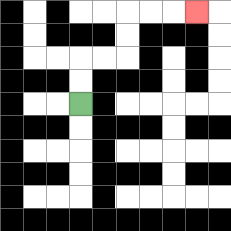{'start': '[3, 4]', 'end': '[8, 0]', 'path_directions': 'U,U,R,R,U,U,R,R,R', 'path_coordinates': '[[3, 4], [3, 3], [3, 2], [4, 2], [5, 2], [5, 1], [5, 0], [6, 0], [7, 0], [8, 0]]'}